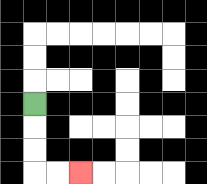{'start': '[1, 4]', 'end': '[3, 7]', 'path_directions': 'D,D,D,R,R', 'path_coordinates': '[[1, 4], [1, 5], [1, 6], [1, 7], [2, 7], [3, 7]]'}